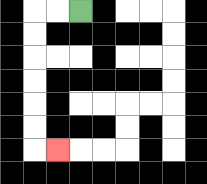{'start': '[3, 0]', 'end': '[2, 6]', 'path_directions': 'L,L,D,D,D,D,D,D,R', 'path_coordinates': '[[3, 0], [2, 0], [1, 0], [1, 1], [1, 2], [1, 3], [1, 4], [1, 5], [1, 6], [2, 6]]'}